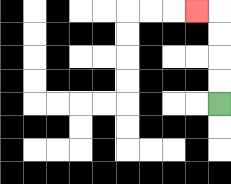{'start': '[9, 4]', 'end': '[8, 0]', 'path_directions': 'U,U,U,U,L', 'path_coordinates': '[[9, 4], [9, 3], [9, 2], [9, 1], [9, 0], [8, 0]]'}